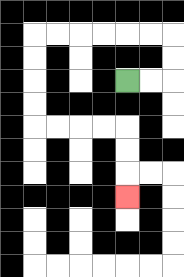{'start': '[5, 3]', 'end': '[5, 8]', 'path_directions': 'R,R,U,U,L,L,L,L,L,L,D,D,D,D,R,R,R,R,D,D,D', 'path_coordinates': '[[5, 3], [6, 3], [7, 3], [7, 2], [7, 1], [6, 1], [5, 1], [4, 1], [3, 1], [2, 1], [1, 1], [1, 2], [1, 3], [1, 4], [1, 5], [2, 5], [3, 5], [4, 5], [5, 5], [5, 6], [5, 7], [5, 8]]'}